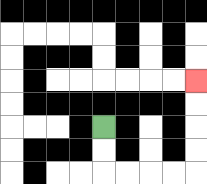{'start': '[4, 5]', 'end': '[8, 3]', 'path_directions': 'D,D,R,R,R,R,U,U,U,U', 'path_coordinates': '[[4, 5], [4, 6], [4, 7], [5, 7], [6, 7], [7, 7], [8, 7], [8, 6], [8, 5], [8, 4], [8, 3]]'}